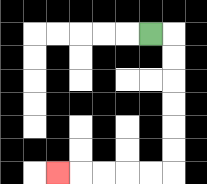{'start': '[6, 1]', 'end': '[2, 7]', 'path_directions': 'R,D,D,D,D,D,D,L,L,L,L,L', 'path_coordinates': '[[6, 1], [7, 1], [7, 2], [7, 3], [7, 4], [7, 5], [7, 6], [7, 7], [6, 7], [5, 7], [4, 7], [3, 7], [2, 7]]'}